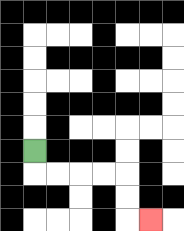{'start': '[1, 6]', 'end': '[6, 9]', 'path_directions': 'D,R,R,R,R,D,D,R', 'path_coordinates': '[[1, 6], [1, 7], [2, 7], [3, 7], [4, 7], [5, 7], [5, 8], [5, 9], [6, 9]]'}